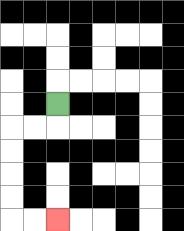{'start': '[2, 4]', 'end': '[2, 9]', 'path_directions': 'D,L,L,D,D,D,D,R,R', 'path_coordinates': '[[2, 4], [2, 5], [1, 5], [0, 5], [0, 6], [0, 7], [0, 8], [0, 9], [1, 9], [2, 9]]'}